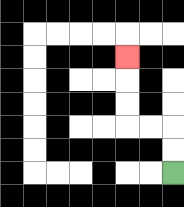{'start': '[7, 7]', 'end': '[5, 2]', 'path_directions': 'U,U,L,L,U,U,U', 'path_coordinates': '[[7, 7], [7, 6], [7, 5], [6, 5], [5, 5], [5, 4], [5, 3], [5, 2]]'}